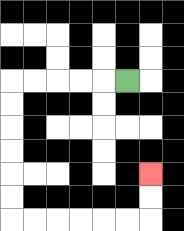{'start': '[5, 3]', 'end': '[6, 7]', 'path_directions': 'L,L,L,L,L,D,D,D,D,D,D,R,R,R,R,R,R,U,U', 'path_coordinates': '[[5, 3], [4, 3], [3, 3], [2, 3], [1, 3], [0, 3], [0, 4], [0, 5], [0, 6], [0, 7], [0, 8], [0, 9], [1, 9], [2, 9], [3, 9], [4, 9], [5, 9], [6, 9], [6, 8], [6, 7]]'}